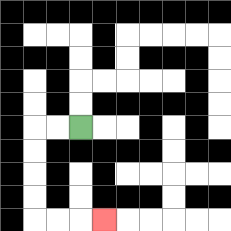{'start': '[3, 5]', 'end': '[4, 9]', 'path_directions': 'L,L,D,D,D,D,R,R,R', 'path_coordinates': '[[3, 5], [2, 5], [1, 5], [1, 6], [1, 7], [1, 8], [1, 9], [2, 9], [3, 9], [4, 9]]'}